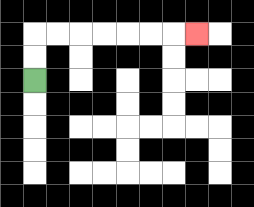{'start': '[1, 3]', 'end': '[8, 1]', 'path_directions': 'U,U,R,R,R,R,R,R,R', 'path_coordinates': '[[1, 3], [1, 2], [1, 1], [2, 1], [3, 1], [4, 1], [5, 1], [6, 1], [7, 1], [8, 1]]'}